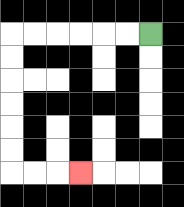{'start': '[6, 1]', 'end': '[3, 7]', 'path_directions': 'L,L,L,L,L,L,D,D,D,D,D,D,R,R,R', 'path_coordinates': '[[6, 1], [5, 1], [4, 1], [3, 1], [2, 1], [1, 1], [0, 1], [0, 2], [0, 3], [0, 4], [0, 5], [0, 6], [0, 7], [1, 7], [2, 7], [3, 7]]'}